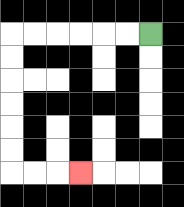{'start': '[6, 1]', 'end': '[3, 7]', 'path_directions': 'L,L,L,L,L,L,D,D,D,D,D,D,R,R,R', 'path_coordinates': '[[6, 1], [5, 1], [4, 1], [3, 1], [2, 1], [1, 1], [0, 1], [0, 2], [0, 3], [0, 4], [0, 5], [0, 6], [0, 7], [1, 7], [2, 7], [3, 7]]'}